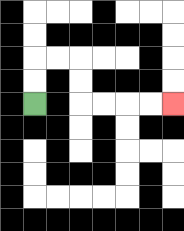{'start': '[1, 4]', 'end': '[7, 4]', 'path_directions': 'U,U,R,R,D,D,R,R,R,R', 'path_coordinates': '[[1, 4], [1, 3], [1, 2], [2, 2], [3, 2], [3, 3], [3, 4], [4, 4], [5, 4], [6, 4], [7, 4]]'}